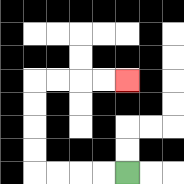{'start': '[5, 7]', 'end': '[5, 3]', 'path_directions': 'L,L,L,L,U,U,U,U,R,R,R,R', 'path_coordinates': '[[5, 7], [4, 7], [3, 7], [2, 7], [1, 7], [1, 6], [1, 5], [1, 4], [1, 3], [2, 3], [3, 3], [4, 3], [5, 3]]'}